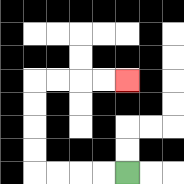{'start': '[5, 7]', 'end': '[5, 3]', 'path_directions': 'L,L,L,L,U,U,U,U,R,R,R,R', 'path_coordinates': '[[5, 7], [4, 7], [3, 7], [2, 7], [1, 7], [1, 6], [1, 5], [1, 4], [1, 3], [2, 3], [3, 3], [4, 3], [5, 3]]'}